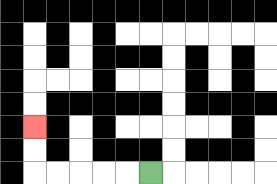{'start': '[6, 7]', 'end': '[1, 5]', 'path_directions': 'L,L,L,L,L,U,U', 'path_coordinates': '[[6, 7], [5, 7], [4, 7], [3, 7], [2, 7], [1, 7], [1, 6], [1, 5]]'}